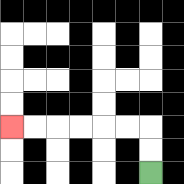{'start': '[6, 7]', 'end': '[0, 5]', 'path_directions': 'U,U,L,L,L,L,L,L', 'path_coordinates': '[[6, 7], [6, 6], [6, 5], [5, 5], [4, 5], [3, 5], [2, 5], [1, 5], [0, 5]]'}